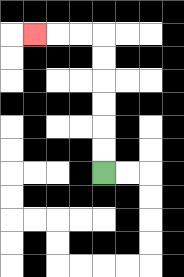{'start': '[4, 7]', 'end': '[1, 1]', 'path_directions': 'U,U,U,U,U,U,L,L,L', 'path_coordinates': '[[4, 7], [4, 6], [4, 5], [4, 4], [4, 3], [4, 2], [4, 1], [3, 1], [2, 1], [1, 1]]'}